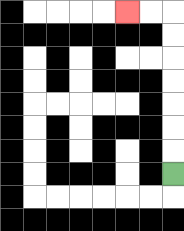{'start': '[7, 7]', 'end': '[5, 0]', 'path_directions': 'U,U,U,U,U,U,U,L,L', 'path_coordinates': '[[7, 7], [7, 6], [7, 5], [7, 4], [7, 3], [7, 2], [7, 1], [7, 0], [6, 0], [5, 0]]'}